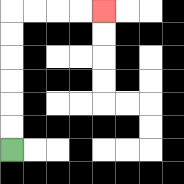{'start': '[0, 6]', 'end': '[4, 0]', 'path_directions': 'U,U,U,U,U,U,R,R,R,R', 'path_coordinates': '[[0, 6], [0, 5], [0, 4], [0, 3], [0, 2], [0, 1], [0, 0], [1, 0], [2, 0], [3, 0], [4, 0]]'}